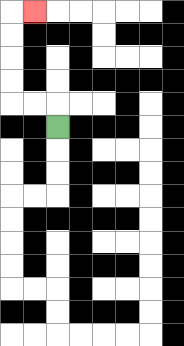{'start': '[2, 5]', 'end': '[1, 0]', 'path_directions': 'U,L,L,U,U,U,U,R', 'path_coordinates': '[[2, 5], [2, 4], [1, 4], [0, 4], [0, 3], [0, 2], [0, 1], [0, 0], [1, 0]]'}